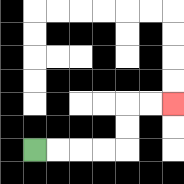{'start': '[1, 6]', 'end': '[7, 4]', 'path_directions': 'R,R,R,R,U,U,R,R', 'path_coordinates': '[[1, 6], [2, 6], [3, 6], [4, 6], [5, 6], [5, 5], [5, 4], [6, 4], [7, 4]]'}